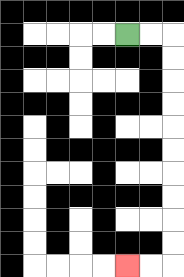{'start': '[5, 1]', 'end': '[5, 11]', 'path_directions': 'R,R,D,D,D,D,D,D,D,D,D,D,L,L', 'path_coordinates': '[[5, 1], [6, 1], [7, 1], [7, 2], [7, 3], [7, 4], [7, 5], [7, 6], [7, 7], [7, 8], [7, 9], [7, 10], [7, 11], [6, 11], [5, 11]]'}